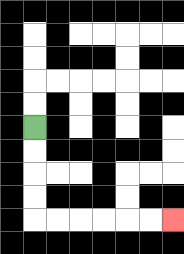{'start': '[1, 5]', 'end': '[7, 9]', 'path_directions': 'D,D,D,D,R,R,R,R,R,R', 'path_coordinates': '[[1, 5], [1, 6], [1, 7], [1, 8], [1, 9], [2, 9], [3, 9], [4, 9], [5, 9], [6, 9], [7, 9]]'}